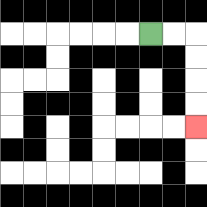{'start': '[6, 1]', 'end': '[8, 5]', 'path_directions': 'R,R,D,D,D,D', 'path_coordinates': '[[6, 1], [7, 1], [8, 1], [8, 2], [8, 3], [8, 4], [8, 5]]'}